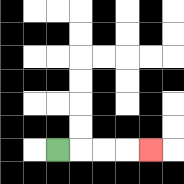{'start': '[2, 6]', 'end': '[6, 6]', 'path_directions': 'R,R,R,R', 'path_coordinates': '[[2, 6], [3, 6], [4, 6], [5, 6], [6, 6]]'}